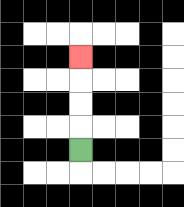{'start': '[3, 6]', 'end': '[3, 2]', 'path_directions': 'U,U,U,U', 'path_coordinates': '[[3, 6], [3, 5], [3, 4], [3, 3], [3, 2]]'}